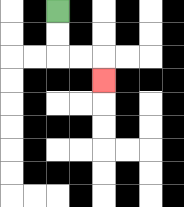{'start': '[2, 0]', 'end': '[4, 3]', 'path_directions': 'D,D,R,R,D', 'path_coordinates': '[[2, 0], [2, 1], [2, 2], [3, 2], [4, 2], [4, 3]]'}